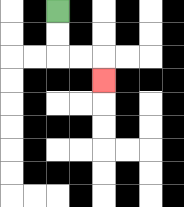{'start': '[2, 0]', 'end': '[4, 3]', 'path_directions': 'D,D,R,R,D', 'path_coordinates': '[[2, 0], [2, 1], [2, 2], [3, 2], [4, 2], [4, 3]]'}